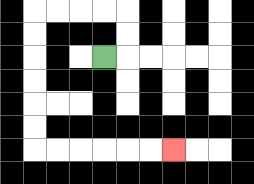{'start': '[4, 2]', 'end': '[7, 6]', 'path_directions': 'R,U,U,L,L,L,L,D,D,D,D,D,D,R,R,R,R,R,R', 'path_coordinates': '[[4, 2], [5, 2], [5, 1], [5, 0], [4, 0], [3, 0], [2, 0], [1, 0], [1, 1], [1, 2], [1, 3], [1, 4], [1, 5], [1, 6], [2, 6], [3, 6], [4, 6], [5, 6], [6, 6], [7, 6]]'}